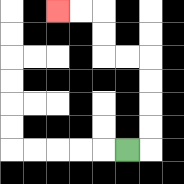{'start': '[5, 6]', 'end': '[2, 0]', 'path_directions': 'R,U,U,U,U,L,L,U,U,L,L', 'path_coordinates': '[[5, 6], [6, 6], [6, 5], [6, 4], [6, 3], [6, 2], [5, 2], [4, 2], [4, 1], [4, 0], [3, 0], [2, 0]]'}